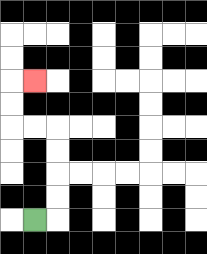{'start': '[1, 9]', 'end': '[1, 3]', 'path_directions': 'R,U,U,U,U,L,L,U,U,R', 'path_coordinates': '[[1, 9], [2, 9], [2, 8], [2, 7], [2, 6], [2, 5], [1, 5], [0, 5], [0, 4], [0, 3], [1, 3]]'}